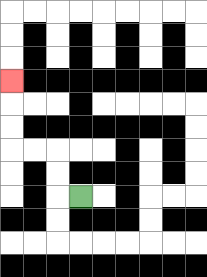{'start': '[3, 8]', 'end': '[0, 3]', 'path_directions': 'L,U,U,L,L,U,U,U', 'path_coordinates': '[[3, 8], [2, 8], [2, 7], [2, 6], [1, 6], [0, 6], [0, 5], [0, 4], [0, 3]]'}